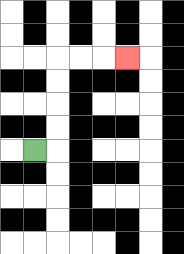{'start': '[1, 6]', 'end': '[5, 2]', 'path_directions': 'R,U,U,U,U,R,R,R', 'path_coordinates': '[[1, 6], [2, 6], [2, 5], [2, 4], [2, 3], [2, 2], [3, 2], [4, 2], [5, 2]]'}